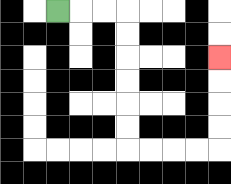{'start': '[2, 0]', 'end': '[9, 2]', 'path_directions': 'R,R,R,D,D,D,D,D,D,R,R,R,R,U,U,U,U', 'path_coordinates': '[[2, 0], [3, 0], [4, 0], [5, 0], [5, 1], [5, 2], [5, 3], [5, 4], [5, 5], [5, 6], [6, 6], [7, 6], [8, 6], [9, 6], [9, 5], [9, 4], [9, 3], [9, 2]]'}